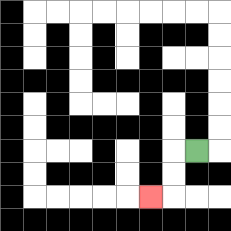{'start': '[8, 6]', 'end': '[6, 8]', 'path_directions': 'L,D,D,L', 'path_coordinates': '[[8, 6], [7, 6], [7, 7], [7, 8], [6, 8]]'}